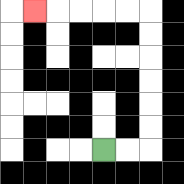{'start': '[4, 6]', 'end': '[1, 0]', 'path_directions': 'R,R,U,U,U,U,U,U,L,L,L,L,L', 'path_coordinates': '[[4, 6], [5, 6], [6, 6], [6, 5], [6, 4], [6, 3], [6, 2], [6, 1], [6, 0], [5, 0], [4, 0], [3, 0], [2, 0], [1, 0]]'}